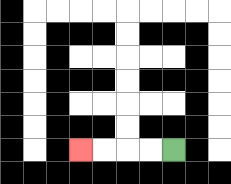{'start': '[7, 6]', 'end': '[3, 6]', 'path_directions': 'L,L,L,L', 'path_coordinates': '[[7, 6], [6, 6], [5, 6], [4, 6], [3, 6]]'}